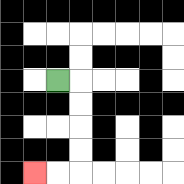{'start': '[2, 3]', 'end': '[1, 7]', 'path_directions': 'R,D,D,D,D,L,L', 'path_coordinates': '[[2, 3], [3, 3], [3, 4], [3, 5], [3, 6], [3, 7], [2, 7], [1, 7]]'}